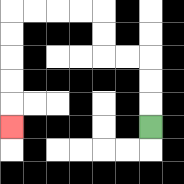{'start': '[6, 5]', 'end': '[0, 5]', 'path_directions': 'U,U,U,L,L,U,U,L,L,L,L,D,D,D,D,D', 'path_coordinates': '[[6, 5], [6, 4], [6, 3], [6, 2], [5, 2], [4, 2], [4, 1], [4, 0], [3, 0], [2, 0], [1, 0], [0, 0], [0, 1], [0, 2], [0, 3], [0, 4], [0, 5]]'}